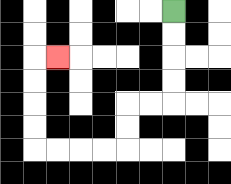{'start': '[7, 0]', 'end': '[2, 2]', 'path_directions': 'D,D,D,D,L,L,D,D,L,L,L,L,U,U,U,U,R', 'path_coordinates': '[[7, 0], [7, 1], [7, 2], [7, 3], [7, 4], [6, 4], [5, 4], [5, 5], [5, 6], [4, 6], [3, 6], [2, 6], [1, 6], [1, 5], [1, 4], [1, 3], [1, 2], [2, 2]]'}